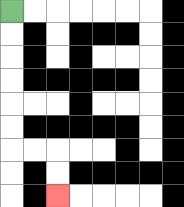{'start': '[0, 0]', 'end': '[2, 8]', 'path_directions': 'D,D,D,D,D,D,R,R,D,D', 'path_coordinates': '[[0, 0], [0, 1], [0, 2], [0, 3], [0, 4], [0, 5], [0, 6], [1, 6], [2, 6], [2, 7], [2, 8]]'}